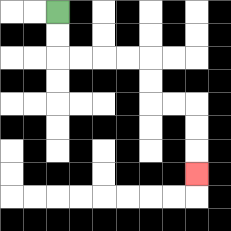{'start': '[2, 0]', 'end': '[8, 7]', 'path_directions': 'D,D,R,R,R,R,D,D,R,R,D,D,D', 'path_coordinates': '[[2, 0], [2, 1], [2, 2], [3, 2], [4, 2], [5, 2], [6, 2], [6, 3], [6, 4], [7, 4], [8, 4], [8, 5], [8, 6], [8, 7]]'}